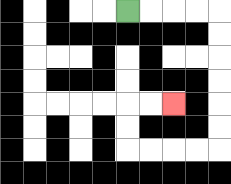{'start': '[5, 0]', 'end': '[7, 4]', 'path_directions': 'R,R,R,R,D,D,D,D,D,D,L,L,L,L,U,U,R,R', 'path_coordinates': '[[5, 0], [6, 0], [7, 0], [8, 0], [9, 0], [9, 1], [9, 2], [9, 3], [9, 4], [9, 5], [9, 6], [8, 6], [7, 6], [6, 6], [5, 6], [5, 5], [5, 4], [6, 4], [7, 4]]'}